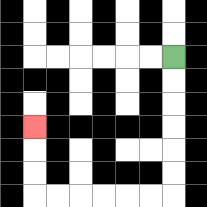{'start': '[7, 2]', 'end': '[1, 5]', 'path_directions': 'D,D,D,D,D,D,L,L,L,L,L,L,U,U,U', 'path_coordinates': '[[7, 2], [7, 3], [7, 4], [7, 5], [7, 6], [7, 7], [7, 8], [6, 8], [5, 8], [4, 8], [3, 8], [2, 8], [1, 8], [1, 7], [1, 6], [1, 5]]'}